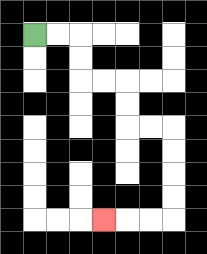{'start': '[1, 1]', 'end': '[4, 9]', 'path_directions': 'R,R,D,D,R,R,D,D,R,R,D,D,D,D,L,L,L', 'path_coordinates': '[[1, 1], [2, 1], [3, 1], [3, 2], [3, 3], [4, 3], [5, 3], [5, 4], [5, 5], [6, 5], [7, 5], [7, 6], [7, 7], [7, 8], [7, 9], [6, 9], [5, 9], [4, 9]]'}